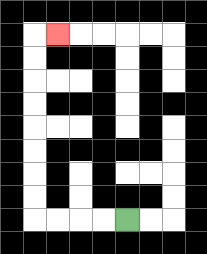{'start': '[5, 9]', 'end': '[2, 1]', 'path_directions': 'L,L,L,L,U,U,U,U,U,U,U,U,R', 'path_coordinates': '[[5, 9], [4, 9], [3, 9], [2, 9], [1, 9], [1, 8], [1, 7], [1, 6], [1, 5], [1, 4], [1, 3], [1, 2], [1, 1], [2, 1]]'}